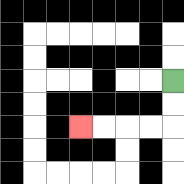{'start': '[7, 3]', 'end': '[3, 5]', 'path_directions': 'D,D,L,L,L,L', 'path_coordinates': '[[7, 3], [7, 4], [7, 5], [6, 5], [5, 5], [4, 5], [3, 5]]'}